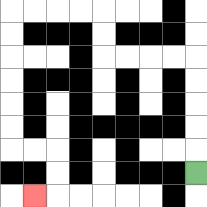{'start': '[8, 7]', 'end': '[1, 8]', 'path_directions': 'U,U,U,U,U,L,L,L,L,U,U,L,L,L,L,D,D,D,D,D,D,R,R,D,D,L', 'path_coordinates': '[[8, 7], [8, 6], [8, 5], [8, 4], [8, 3], [8, 2], [7, 2], [6, 2], [5, 2], [4, 2], [4, 1], [4, 0], [3, 0], [2, 0], [1, 0], [0, 0], [0, 1], [0, 2], [0, 3], [0, 4], [0, 5], [0, 6], [1, 6], [2, 6], [2, 7], [2, 8], [1, 8]]'}